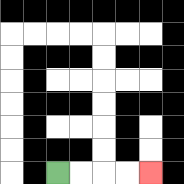{'start': '[2, 7]', 'end': '[6, 7]', 'path_directions': 'R,R,R,R', 'path_coordinates': '[[2, 7], [3, 7], [4, 7], [5, 7], [6, 7]]'}